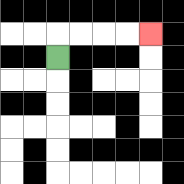{'start': '[2, 2]', 'end': '[6, 1]', 'path_directions': 'U,R,R,R,R', 'path_coordinates': '[[2, 2], [2, 1], [3, 1], [4, 1], [5, 1], [6, 1]]'}